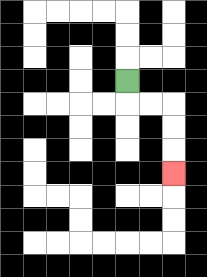{'start': '[5, 3]', 'end': '[7, 7]', 'path_directions': 'D,R,R,D,D,D', 'path_coordinates': '[[5, 3], [5, 4], [6, 4], [7, 4], [7, 5], [7, 6], [7, 7]]'}